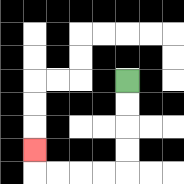{'start': '[5, 3]', 'end': '[1, 6]', 'path_directions': 'D,D,D,D,L,L,L,L,U', 'path_coordinates': '[[5, 3], [5, 4], [5, 5], [5, 6], [5, 7], [4, 7], [3, 7], [2, 7], [1, 7], [1, 6]]'}